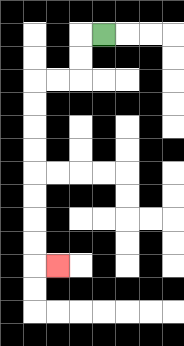{'start': '[4, 1]', 'end': '[2, 11]', 'path_directions': 'L,D,D,L,L,D,D,D,D,D,D,D,D,R', 'path_coordinates': '[[4, 1], [3, 1], [3, 2], [3, 3], [2, 3], [1, 3], [1, 4], [1, 5], [1, 6], [1, 7], [1, 8], [1, 9], [1, 10], [1, 11], [2, 11]]'}